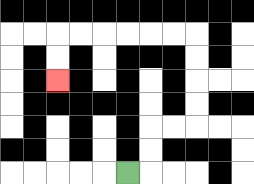{'start': '[5, 7]', 'end': '[2, 3]', 'path_directions': 'R,U,U,R,R,U,U,U,U,L,L,L,L,L,L,D,D', 'path_coordinates': '[[5, 7], [6, 7], [6, 6], [6, 5], [7, 5], [8, 5], [8, 4], [8, 3], [8, 2], [8, 1], [7, 1], [6, 1], [5, 1], [4, 1], [3, 1], [2, 1], [2, 2], [2, 3]]'}